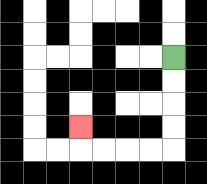{'start': '[7, 2]', 'end': '[3, 5]', 'path_directions': 'D,D,D,D,L,L,L,L,U', 'path_coordinates': '[[7, 2], [7, 3], [7, 4], [7, 5], [7, 6], [6, 6], [5, 6], [4, 6], [3, 6], [3, 5]]'}